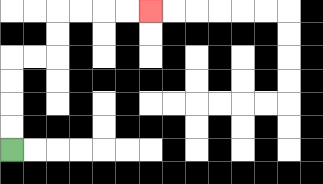{'start': '[0, 6]', 'end': '[6, 0]', 'path_directions': 'U,U,U,U,R,R,U,U,R,R,R,R', 'path_coordinates': '[[0, 6], [0, 5], [0, 4], [0, 3], [0, 2], [1, 2], [2, 2], [2, 1], [2, 0], [3, 0], [4, 0], [5, 0], [6, 0]]'}